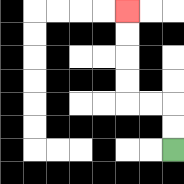{'start': '[7, 6]', 'end': '[5, 0]', 'path_directions': 'U,U,L,L,U,U,U,U', 'path_coordinates': '[[7, 6], [7, 5], [7, 4], [6, 4], [5, 4], [5, 3], [5, 2], [5, 1], [5, 0]]'}